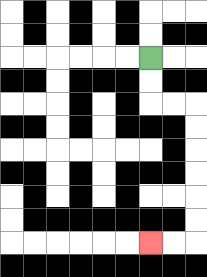{'start': '[6, 2]', 'end': '[6, 10]', 'path_directions': 'D,D,R,R,D,D,D,D,D,D,L,L', 'path_coordinates': '[[6, 2], [6, 3], [6, 4], [7, 4], [8, 4], [8, 5], [8, 6], [8, 7], [8, 8], [8, 9], [8, 10], [7, 10], [6, 10]]'}